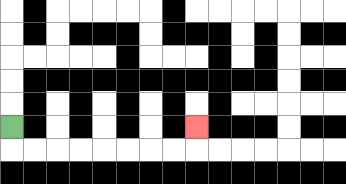{'start': '[0, 5]', 'end': '[8, 5]', 'path_directions': 'D,R,R,R,R,R,R,R,R,U', 'path_coordinates': '[[0, 5], [0, 6], [1, 6], [2, 6], [3, 6], [4, 6], [5, 6], [6, 6], [7, 6], [8, 6], [8, 5]]'}